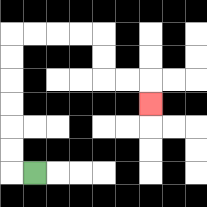{'start': '[1, 7]', 'end': '[6, 4]', 'path_directions': 'L,U,U,U,U,U,U,R,R,R,R,D,D,R,R,D', 'path_coordinates': '[[1, 7], [0, 7], [0, 6], [0, 5], [0, 4], [0, 3], [0, 2], [0, 1], [1, 1], [2, 1], [3, 1], [4, 1], [4, 2], [4, 3], [5, 3], [6, 3], [6, 4]]'}